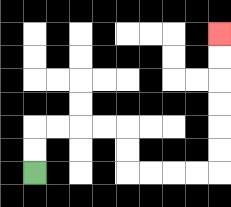{'start': '[1, 7]', 'end': '[9, 1]', 'path_directions': 'U,U,R,R,R,R,D,D,R,R,R,R,U,U,U,U,U,U', 'path_coordinates': '[[1, 7], [1, 6], [1, 5], [2, 5], [3, 5], [4, 5], [5, 5], [5, 6], [5, 7], [6, 7], [7, 7], [8, 7], [9, 7], [9, 6], [9, 5], [9, 4], [9, 3], [9, 2], [9, 1]]'}